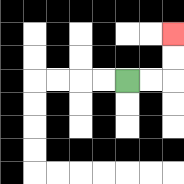{'start': '[5, 3]', 'end': '[7, 1]', 'path_directions': 'R,R,U,U', 'path_coordinates': '[[5, 3], [6, 3], [7, 3], [7, 2], [7, 1]]'}